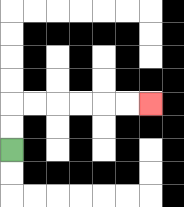{'start': '[0, 6]', 'end': '[6, 4]', 'path_directions': 'U,U,R,R,R,R,R,R', 'path_coordinates': '[[0, 6], [0, 5], [0, 4], [1, 4], [2, 4], [3, 4], [4, 4], [5, 4], [6, 4]]'}